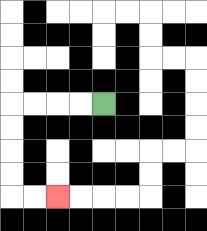{'start': '[4, 4]', 'end': '[2, 8]', 'path_directions': 'L,L,L,L,D,D,D,D,R,R', 'path_coordinates': '[[4, 4], [3, 4], [2, 4], [1, 4], [0, 4], [0, 5], [0, 6], [0, 7], [0, 8], [1, 8], [2, 8]]'}